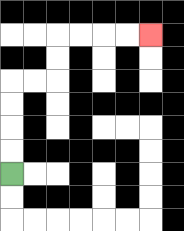{'start': '[0, 7]', 'end': '[6, 1]', 'path_directions': 'U,U,U,U,R,R,U,U,R,R,R,R', 'path_coordinates': '[[0, 7], [0, 6], [0, 5], [0, 4], [0, 3], [1, 3], [2, 3], [2, 2], [2, 1], [3, 1], [4, 1], [5, 1], [6, 1]]'}